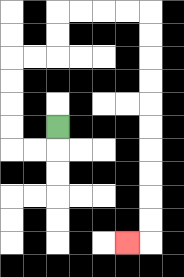{'start': '[2, 5]', 'end': '[5, 10]', 'path_directions': 'D,L,L,U,U,U,U,R,R,U,U,R,R,R,R,D,D,D,D,D,D,D,D,D,D,L', 'path_coordinates': '[[2, 5], [2, 6], [1, 6], [0, 6], [0, 5], [0, 4], [0, 3], [0, 2], [1, 2], [2, 2], [2, 1], [2, 0], [3, 0], [4, 0], [5, 0], [6, 0], [6, 1], [6, 2], [6, 3], [6, 4], [6, 5], [6, 6], [6, 7], [6, 8], [6, 9], [6, 10], [5, 10]]'}